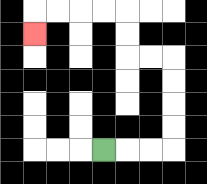{'start': '[4, 6]', 'end': '[1, 1]', 'path_directions': 'R,R,R,U,U,U,U,L,L,U,U,L,L,L,L,D', 'path_coordinates': '[[4, 6], [5, 6], [6, 6], [7, 6], [7, 5], [7, 4], [7, 3], [7, 2], [6, 2], [5, 2], [5, 1], [5, 0], [4, 0], [3, 0], [2, 0], [1, 0], [1, 1]]'}